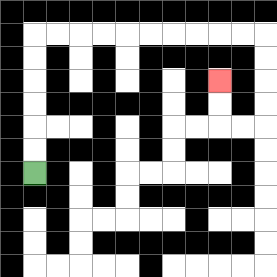{'start': '[1, 7]', 'end': '[9, 3]', 'path_directions': 'U,U,U,U,U,U,R,R,R,R,R,R,R,R,R,R,D,D,D,D,L,L,U,U', 'path_coordinates': '[[1, 7], [1, 6], [1, 5], [1, 4], [1, 3], [1, 2], [1, 1], [2, 1], [3, 1], [4, 1], [5, 1], [6, 1], [7, 1], [8, 1], [9, 1], [10, 1], [11, 1], [11, 2], [11, 3], [11, 4], [11, 5], [10, 5], [9, 5], [9, 4], [9, 3]]'}